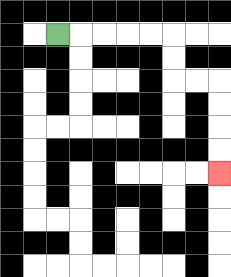{'start': '[2, 1]', 'end': '[9, 7]', 'path_directions': 'R,R,R,R,R,D,D,R,R,D,D,D,D', 'path_coordinates': '[[2, 1], [3, 1], [4, 1], [5, 1], [6, 1], [7, 1], [7, 2], [7, 3], [8, 3], [9, 3], [9, 4], [9, 5], [9, 6], [9, 7]]'}